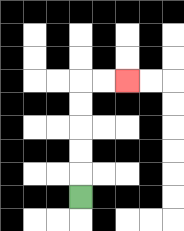{'start': '[3, 8]', 'end': '[5, 3]', 'path_directions': 'U,U,U,U,U,R,R', 'path_coordinates': '[[3, 8], [3, 7], [3, 6], [3, 5], [3, 4], [3, 3], [4, 3], [5, 3]]'}